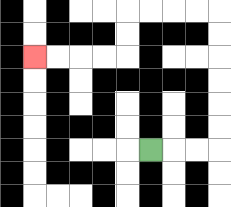{'start': '[6, 6]', 'end': '[1, 2]', 'path_directions': 'R,R,R,U,U,U,U,U,U,L,L,L,L,D,D,L,L,L,L', 'path_coordinates': '[[6, 6], [7, 6], [8, 6], [9, 6], [9, 5], [9, 4], [9, 3], [9, 2], [9, 1], [9, 0], [8, 0], [7, 0], [6, 0], [5, 0], [5, 1], [5, 2], [4, 2], [3, 2], [2, 2], [1, 2]]'}